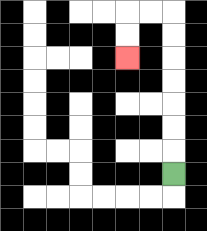{'start': '[7, 7]', 'end': '[5, 2]', 'path_directions': 'U,U,U,U,U,U,U,L,L,D,D', 'path_coordinates': '[[7, 7], [7, 6], [7, 5], [7, 4], [7, 3], [7, 2], [7, 1], [7, 0], [6, 0], [5, 0], [5, 1], [5, 2]]'}